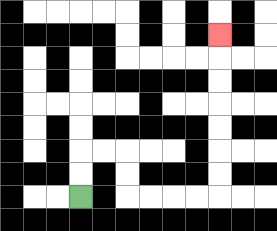{'start': '[3, 8]', 'end': '[9, 1]', 'path_directions': 'U,U,R,R,D,D,R,R,R,R,U,U,U,U,U,U,U', 'path_coordinates': '[[3, 8], [3, 7], [3, 6], [4, 6], [5, 6], [5, 7], [5, 8], [6, 8], [7, 8], [8, 8], [9, 8], [9, 7], [9, 6], [9, 5], [9, 4], [9, 3], [9, 2], [9, 1]]'}